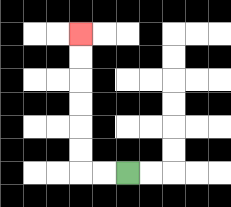{'start': '[5, 7]', 'end': '[3, 1]', 'path_directions': 'L,L,U,U,U,U,U,U', 'path_coordinates': '[[5, 7], [4, 7], [3, 7], [3, 6], [3, 5], [3, 4], [3, 3], [3, 2], [3, 1]]'}